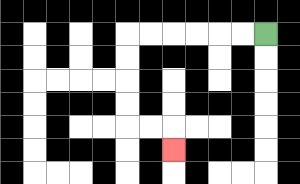{'start': '[11, 1]', 'end': '[7, 6]', 'path_directions': 'L,L,L,L,L,L,D,D,D,D,R,R,D', 'path_coordinates': '[[11, 1], [10, 1], [9, 1], [8, 1], [7, 1], [6, 1], [5, 1], [5, 2], [5, 3], [5, 4], [5, 5], [6, 5], [7, 5], [7, 6]]'}